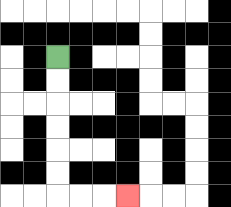{'start': '[2, 2]', 'end': '[5, 8]', 'path_directions': 'D,D,D,D,D,D,R,R,R', 'path_coordinates': '[[2, 2], [2, 3], [2, 4], [2, 5], [2, 6], [2, 7], [2, 8], [3, 8], [4, 8], [5, 8]]'}